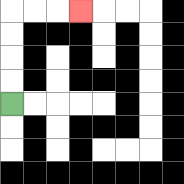{'start': '[0, 4]', 'end': '[3, 0]', 'path_directions': 'U,U,U,U,R,R,R', 'path_coordinates': '[[0, 4], [0, 3], [0, 2], [0, 1], [0, 0], [1, 0], [2, 0], [3, 0]]'}